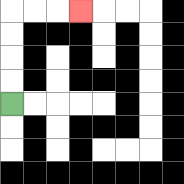{'start': '[0, 4]', 'end': '[3, 0]', 'path_directions': 'U,U,U,U,R,R,R', 'path_coordinates': '[[0, 4], [0, 3], [0, 2], [0, 1], [0, 0], [1, 0], [2, 0], [3, 0]]'}